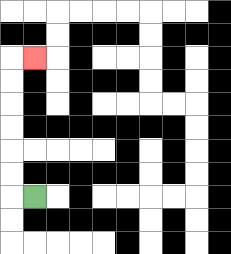{'start': '[1, 8]', 'end': '[1, 2]', 'path_directions': 'L,U,U,U,U,U,U,R', 'path_coordinates': '[[1, 8], [0, 8], [0, 7], [0, 6], [0, 5], [0, 4], [0, 3], [0, 2], [1, 2]]'}